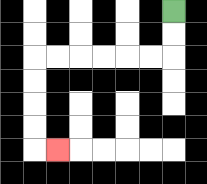{'start': '[7, 0]', 'end': '[2, 6]', 'path_directions': 'D,D,L,L,L,L,L,L,D,D,D,D,R', 'path_coordinates': '[[7, 0], [7, 1], [7, 2], [6, 2], [5, 2], [4, 2], [3, 2], [2, 2], [1, 2], [1, 3], [1, 4], [1, 5], [1, 6], [2, 6]]'}